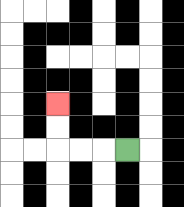{'start': '[5, 6]', 'end': '[2, 4]', 'path_directions': 'L,L,L,U,U', 'path_coordinates': '[[5, 6], [4, 6], [3, 6], [2, 6], [2, 5], [2, 4]]'}